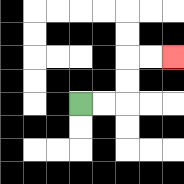{'start': '[3, 4]', 'end': '[7, 2]', 'path_directions': 'R,R,U,U,R,R', 'path_coordinates': '[[3, 4], [4, 4], [5, 4], [5, 3], [5, 2], [6, 2], [7, 2]]'}